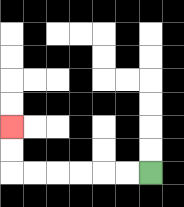{'start': '[6, 7]', 'end': '[0, 5]', 'path_directions': 'L,L,L,L,L,L,U,U', 'path_coordinates': '[[6, 7], [5, 7], [4, 7], [3, 7], [2, 7], [1, 7], [0, 7], [0, 6], [0, 5]]'}